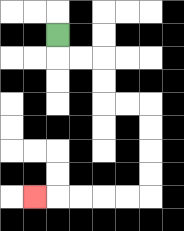{'start': '[2, 1]', 'end': '[1, 8]', 'path_directions': 'D,R,R,D,D,R,R,D,D,D,D,L,L,L,L,L', 'path_coordinates': '[[2, 1], [2, 2], [3, 2], [4, 2], [4, 3], [4, 4], [5, 4], [6, 4], [6, 5], [6, 6], [6, 7], [6, 8], [5, 8], [4, 8], [3, 8], [2, 8], [1, 8]]'}